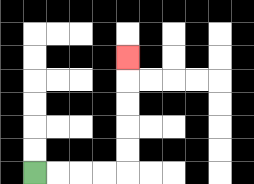{'start': '[1, 7]', 'end': '[5, 2]', 'path_directions': 'R,R,R,R,U,U,U,U,U', 'path_coordinates': '[[1, 7], [2, 7], [3, 7], [4, 7], [5, 7], [5, 6], [5, 5], [5, 4], [5, 3], [5, 2]]'}